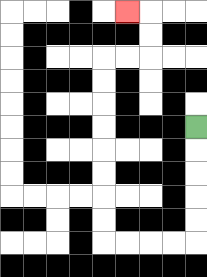{'start': '[8, 5]', 'end': '[5, 0]', 'path_directions': 'D,D,D,D,D,L,L,L,L,U,U,U,U,U,U,U,U,R,R,U,U,L', 'path_coordinates': '[[8, 5], [8, 6], [8, 7], [8, 8], [8, 9], [8, 10], [7, 10], [6, 10], [5, 10], [4, 10], [4, 9], [4, 8], [4, 7], [4, 6], [4, 5], [4, 4], [4, 3], [4, 2], [5, 2], [6, 2], [6, 1], [6, 0], [5, 0]]'}